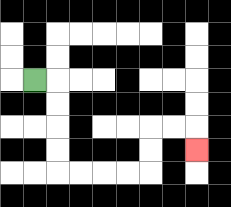{'start': '[1, 3]', 'end': '[8, 6]', 'path_directions': 'R,D,D,D,D,R,R,R,R,U,U,R,R,D', 'path_coordinates': '[[1, 3], [2, 3], [2, 4], [2, 5], [2, 6], [2, 7], [3, 7], [4, 7], [5, 7], [6, 7], [6, 6], [6, 5], [7, 5], [8, 5], [8, 6]]'}